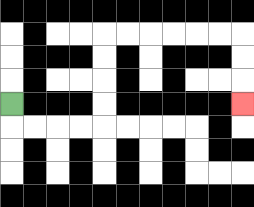{'start': '[0, 4]', 'end': '[10, 4]', 'path_directions': 'D,R,R,R,R,U,U,U,U,R,R,R,R,R,R,D,D,D', 'path_coordinates': '[[0, 4], [0, 5], [1, 5], [2, 5], [3, 5], [4, 5], [4, 4], [4, 3], [4, 2], [4, 1], [5, 1], [6, 1], [7, 1], [8, 1], [9, 1], [10, 1], [10, 2], [10, 3], [10, 4]]'}